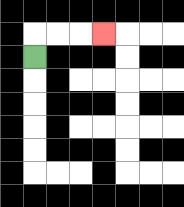{'start': '[1, 2]', 'end': '[4, 1]', 'path_directions': 'U,R,R,R', 'path_coordinates': '[[1, 2], [1, 1], [2, 1], [3, 1], [4, 1]]'}